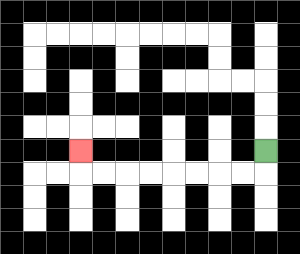{'start': '[11, 6]', 'end': '[3, 6]', 'path_directions': 'D,L,L,L,L,L,L,L,L,U', 'path_coordinates': '[[11, 6], [11, 7], [10, 7], [9, 7], [8, 7], [7, 7], [6, 7], [5, 7], [4, 7], [3, 7], [3, 6]]'}